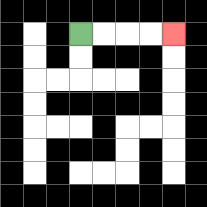{'start': '[3, 1]', 'end': '[7, 1]', 'path_directions': 'R,R,R,R', 'path_coordinates': '[[3, 1], [4, 1], [5, 1], [6, 1], [7, 1]]'}